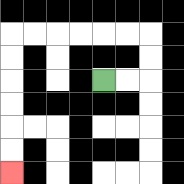{'start': '[4, 3]', 'end': '[0, 7]', 'path_directions': 'R,R,U,U,L,L,L,L,L,L,D,D,D,D,D,D', 'path_coordinates': '[[4, 3], [5, 3], [6, 3], [6, 2], [6, 1], [5, 1], [4, 1], [3, 1], [2, 1], [1, 1], [0, 1], [0, 2], [0, 3], [0, 4], [0, 5], [0, 6], [0, 7]]'}